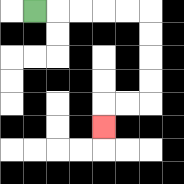{'start': '[1, 0]', 'end': '[4, 5]', 'path_directions': 'R,R,R,R,R,D,D,D,D,L,L,D', 'path_coordinates': '[[1, 0], [2, 0], [3, 0], [4, 0], [5, 0], [6, 0], [6, 1], [6, 2], [6, 3], [6, 4], [5, 4], [4, 4], [4, 5]]'}